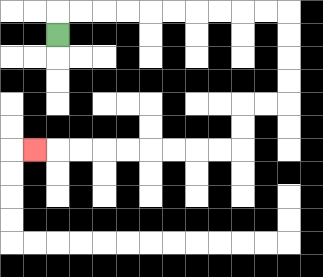{'start': '[2, 1]', 'end': '[1, 6]', 'path_directions': 'U,R,R,R,R,R,R,R,R,R,R,D,D,D,D,L,L,D,D,L,L,L,L,L,L,L,L,L', 'path_coordinates': '[[2, 1], [2, 0], [3, 0], [4, 0], [5, 0], [6, 0], [7, 0], [8, 0], [9, 0], [10, 0], [11, 0], [12, 0], [12, 1], [12, 2], [12, 3], [12, 4], [11, 4], [10, 4], [10, 5], [10, 6], [9, 6], [8, 6], [7, 6], [6, 6], [5, 6], [4, 6], [3, 6], [2, 6], [1, 6]]'}